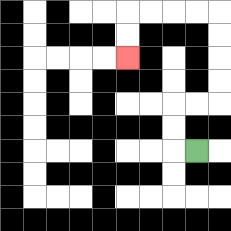{'start': '[8, 6]', 'end': '[5, 2]', 'path_directions': 'L,U,U,R,R,U,U,U,U,L,L,L,L,D,D', 'path_coordinates': '[[8, 6], [7, 6], [7, 5], [7, 4], [8, 4], [9, 4], [9, 3], [9, 2], [9, 1], [9, 0], [8, 0], [7, 0], [6, 0], [5, 0], [5, 1], [5, 2]]'}